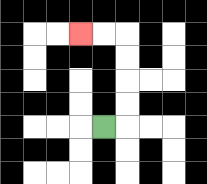{'start': '[4, 5]', 'end': '[3, 1]', 'path_directions': 'R,U,U,U,U,L,L', 'path_coordinates': '[[4, 5], [5, 5], [5, 4], [5, 3], [5, 2], [5, 1], [4, 1], [3, 1]]'}